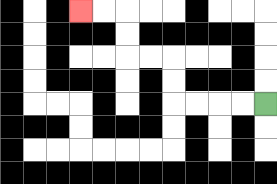{'start': '[11, 4]', 'end': '[3, 0]', 'path_directions': 'L,L,L,L,U,U,L,L,U,U,L,L', 'path_coordinates': '[[11, 4], [10, 4], [9, 4], [8, 4], [7, 4], [7, 3], [7, 2], [6, 2], [5, 2], [5, 1], [5, 0], [4, 0], [3, 0]]'}